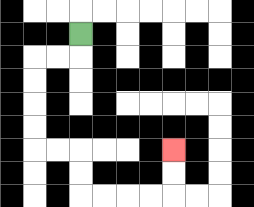{'start': '[3, 1]', 'end': '[7, 6]', 'path_directions': 'D,L,L,D,D,D,D,R,R,D,D,R,R,R,R,U,U', 'path_coordinates': '[[3, 1], [3, 2], [2, 2], [1, 2], [1, 3], [1, 4], [1, 5], [1, 6], [2, 6], [3, 6], [3, 7], [3, 8], [4, 8], [5, 8], [6, 8], [7, 8], [7, 7], [7, 6]]'}